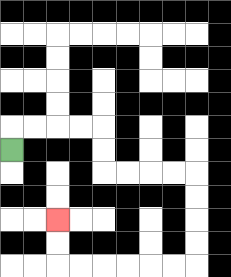{'start': '[0, 6]', 'end': '[2, 9]', 'path_directions': 'U,R,R,R,R,D,D,R,R,R,R,D,D,D,D,L,L,L,L,L,L,U,U', 'path_coordinates': '[[0, 6], [0, 5], [1, 5], [2, 5], [3, 5], [4, 5], [4, 6], [4, 7], [5, 7], [6, 7], [7, 7], [8, 7], [8, 8], [8, 9], [8, 10], [8, 11], [7, 11], [6, 11], [5, 11], [4, 11], [3, 11], [2, 11], [2, 10], [2, 9]]'}